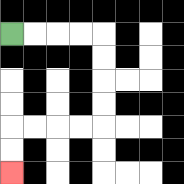{'start': '[0, 1]', 'end': '[0, 7]', 'path_directions': 'R,R,R,R,D,D,D,D,L,L,L,L,D,D', 'path_coordinates': '[[0, 1], [1, 1], [2, 1], [3, 1], [4, 1], [4, 2], [4, 3], [4, 4], [4, 5], [3, 5], [2, 5], [1, 5], [0, 5], [0, 6], [0, 7]]'}